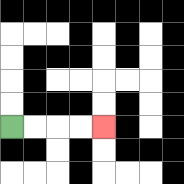{'start': '[0, 5]', 'end': '[4, 5]', 'path_directions': 'R,R,R,R', 'path_coordinates': '[[0, 5], [1, 5], [2, 5], [3, 5], [4, 5]]'}